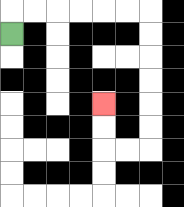{'start': '[0, 1]', 'end': '[4, 4]', 'path_directions': 'U,R,R,R,R,R,R,D,D,D,D,D,D,L,L,U,U', 'path_coordinates': '[[0, 1], [0, 0], [1, 0], [2, 0], [3, 0], [4, 0], [5, 0], [6, 0], [6, 1], [6, 2], [6, 3], [6, 4], [6, 5], [6, 6], [5, 6], [4, 6], [4, 5], [4, 4]]'}